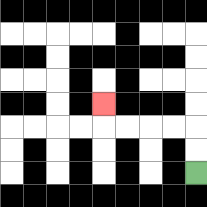{'start': '[8, 7]', 'end': '[4, 4]', 'path_directions': 'U,U,L,L,L,L,U', 'path_coordinates': '[[8, 7], [8, 6], [8, 5], [7, 5], [6, 5], [5, 5], [4, 5], [4, 4]]'}